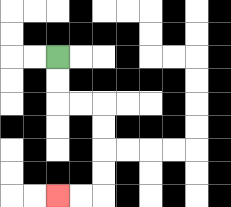{'start': '[2, 2]', 'end': '[2, 8]', 'path_directions': 'D,D,R,R,D,D,D,D,L,L', 'path_coordinates': '[[2, 2], [2, 3], [2, 4], [3, 4], [4, 4], [4, 5], [4, 6], [4, 7], [4, 8], [3, 8], [2, 8]]'}